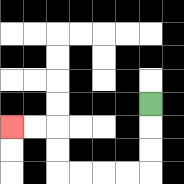{'start': '[6, 4]', 'end': '[0, 5]', 'path_directions': 'D,D,D,L,L,L,L,U,U,L,L', 'path_coordinates': '[[6, 4], [6, 5], [6, 6], [6, 7], [5, 7], [4, 7], [3, 7], [2, 7], [2, 6], [2, 5], [1, 5], [0, 5]]'}